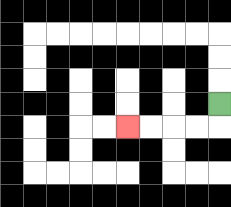{'start': '[9, 4]', 'end': '[5, 5]', 'path_directions': 'D,L,L,L,L', 'path_coordinates': '[[9, 4], [9, 5], [8, 5], [7, 5], [6, 5], [5, 5]]'}